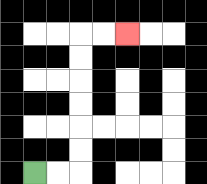{'start': '[1, 7]', 'end': '[5, 1]', 'path_directions': 'R,R,U,U,U,U,U,U,R,R', 'path_coordinates': '[[1, 7], [2, 7], [3, 7], [3, 6], [3, 5], [3, 4], [3, 3], [3, 2], [3, 1], [4, 1], [5, 1]]'}